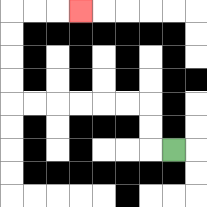{'start': '[7, 6]', 'end': '[3, 0]', 'path_directions': 'L,U,U,L,L,L,L,L,L,U,U,U,U,R,R,R', 'path_coordinates': '[[7, 6], [6, 6], [6, 5], [6, 4], [5, 4], [4, 4], [3, 4], [2, 4], [1, 4], [0, 4], [0, 3], [0, 2], [0, 1], [0, 0], [1, 0], [2, 0], [3, 0]]'}